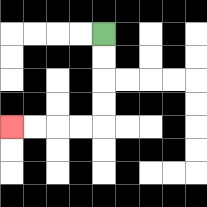{'start': '[4, 1]', 'end': '[0, 5]', 'path_directions': 'D,D,D,D,L,L,L,L', 'path_coordinates': '[[4, 1], [4, 2], [4, 3], [4, 4], [4, 5], [3, 5], [2, 5], [1, 5], [0, 5]]'}